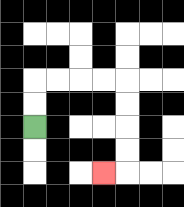{'start': '[1, 5]', 'end': '[4, 7]', 'path_directions': 'U,U,R,R,R,R,D,D,D,D,L', 'path_coordinates': '[[1, 5], [1, 4], [1, 3], [2, 3], [3, 3], [4, 3], [5, 3], [5, 4], [5, 5], [5, 6], [5, 7], [4, 7]]'}